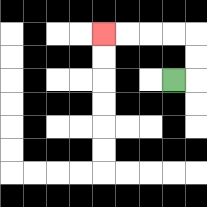{'start': '[7, 3]', 'end': '[4, 1]', 'path_directions': 'R,U,U,L,L,L,L', 'path_coordinates': '[[7, 3], [8, 3], [8, 2], [8, 1], [7, 1], [6, 1], [5, 1], [4, 1]]'}